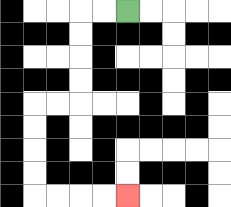{'start': '[5, 0]', 'end': '[5, 8]', 'path_directions': 'L,L,D,D,D,D,L,L,D,D,D,D,R,R,R,R', 'path_coordinates': '[[5, 0], [4, 0], [3, 0], [3, 1], [3, 2], [3, 3], [3, 4], [2, 4], [1, 4], [1, 5], [1, 6], [1, 7], [1, 8], [2, 8], [3, 8], [4, 8], [5, 8]]'}